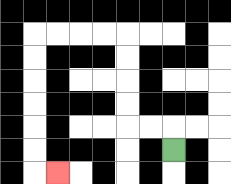{'start': '[7, 6]', 'end': '[2, 7]', 'path_directions': 'U,L,L,U,U,U,U,L,L,L,L,D,D,D,D,D,D,R', 'path_coordinates': '[[7, 6], [7, 5], [6, 5], [5, 5], [5, 4], [5, 3], [5, 2], [5, 1], [4, 1], [3, 1], [2, 1], [1, 1], [1, 2], [1, 3], [1, 4], [1, 5], [1, 6], [1, 7], [2, 7]]'}